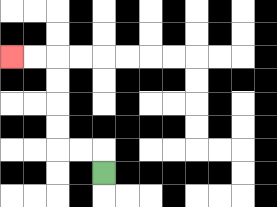{'start': '[4, 7]', 'end': '[0, 2]', 'path_directions': 'U,L,L,U,U,U,U,L,L', 'path_coordinates': '[[4, 7], [4, 6], [3, 6], [2, 6], [2, 5], [2, 4], [2, 3], [2, 2], [1, 2], [0, 2]]'}